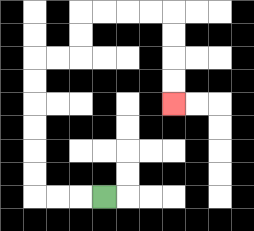{'start': '[4, 8]', 'end': '[7, 4]', 'path_directions': 'L,L,L,U,U,U,U,U,U,R,R,U,U,R,R,R,R,D,D,D,D', 'path_coordinates': '[[4, 8], [3, 8], [2, 8], [1, 8], [1, 7], [1, 6], [1, 5], [1, 4], [1, 3], [1, 2], [2, 2], [3, 2], [3, 1], [3, 0], [4, 0], [5, 0], [6, 0], [7, 0], [7, 1], [7, 2], [7, 3], [7, 4]]'}